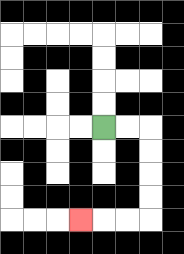{'start': '[4, 5]', 'end': '[3, 9]', 'path_directions': 'R,R,D,D,D,D,L,L,L', 'path_coordinates': '[[4, 5], [5, 5], [6, 5], [6, 6], [6, 7], [6, 8], [6, 9], [5, 9], [4, 9], [3, 9]]'}